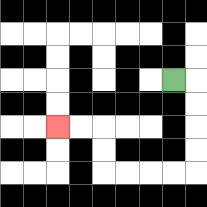{'start': '[7, 3]', 'end': '[2, 5]', 'path_directions': 'R,D,D,D,D,L,L,L,L,U,U,L,L', 'path_coordinates': '[[7, 3], [8, 3], [8, 4], [8, 5], [8, 6], [8, 7], [7, 7], [6, 7], [5, 7], [4, 7], [4, 6], [4, 5], [3, 5], [2, 5]]'}